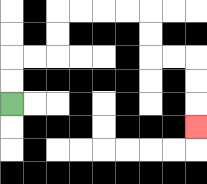{'start': '[0, 4]', 'end': '[8, 5]', 'path_directions': 'U,U,R,R,U,U,R,R,R,R,D,D,R,R,D,D,D', 'path_coordinates': '[[0, 4], [0, 3], [0, 2], [1, 2], [2, 2], [2, 1], [2, 0], [3, 0], [4, 0], [5, 0], [6, 0], [6, 1], [6, 2], [7, 2], [8, 2], [8, 3], [8, 4], [8, 5]]'}